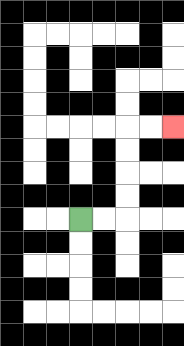{'start': '[3, 9]', 'end': '[7, 5]', 'path_directions': 'R,R,U,U,U,U,R,R', 'path_coordinates': '[[3, 9], [4, 9], [5, 9], [5, 8], [5, 7], [5, 6], [5, 5], [6, 5], [7, 5]]'}